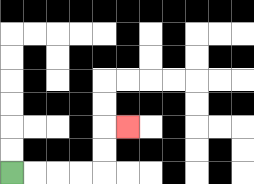{'start': '[0, 7]', 'end': '[5, 5]', 'path_directions': 'R,R,R,R,U,U,R', 'path_coordinates': '[[0, 7], [1, 7], [2, 7], [3, 7], [4, 7], [4, 6], [4, 5], [5, 5]]'}